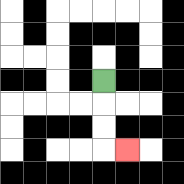{'start': '[4, 3]', 'end': '[5, 6]', 'path_directions': 'D,D,D,R', 'path_coordinates': '[[4, 3], [4, 4], [4, 5], [4, 6], [5, 6]]'}